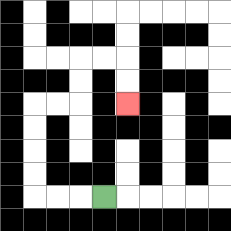{'start': '[4, 8]', 'end': '[5, 4]', 'path_directions': 'L,L,L,U,U,U,U,R,R,U,U,R,R,D,D', 'path_coordinates': '[[4, 8], [3, 8], [2, 8], [1, 8], [1, 7], [1, 6], [1, 5], [1, 4], [2, 4], [3, 4], [3, 3], [3, 2], [4, 2], [5, 2], [5, 3], [5, 4]]'}